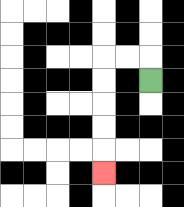{'start': '[6, 3]', 'end': '[4, 7]', 'path_directions': 'U,L,L,D,D,D,D,D', 'path_coordinates': '[[6, 3], [6, 2], [5, 2], [4, 2], [4, 3], [4, 4], [4, 5], [4, 6], [4, 7]]'}